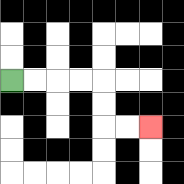{'start': '[0, 3]', 'end': '[6, 5]', 'path_directions': 'R,R,R,R,D,D,R,R', 'path_coordinates': '[[0, 3], [1, 3], [2, 3], [3, 3], [4, 3], [4, 4], [4, 5], [5, 5], [6, 5]]'}